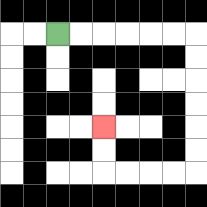{'start': '[2, 1]', 'end': '[4, 5]', 'path_directions': 'R,R,R,R,R,R,D,D,D,D,D,D,L,L,L,L,U,U', 'path_coordinates': '[[2, 1], [3, 1], [4, 1], [5, 1], [6, 1], [7, 1], [8, 1], [8, 2], [8, 3], [8, 4], [8, 5], [8, 6], [8, 7], [7, 7], [6, 7], [5, 7], [4, 7], [4, 6], [4, 5]]'}